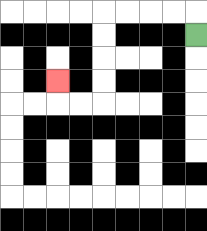{'start': '[8, 1]', 'end': '[2, 3]', 'path_directions': 'U,L,L,L,L,D,D,D,D,L,L,U', 'path_coordinates': '[[8, 1], [8, 0], [7, 0], [6, 0], [5, 0], [4, 0], [4, 1], [4, 2], [4, 3], [4, 4], [3, 4], [2, 4], [2, 3]]'}